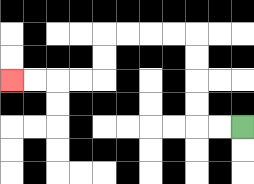{'start': '[10, 5]', 'end': '[0, 3]', 'path_directions': 'L,L,U,U,U,U,L,L,L,L,D,D,L,L,L,L', 'path_coordinates': '[[10, 5], [9, 5], [8, 5], [8, 4], [8, 3], [8, 2], [8, 1], [7, 1], [6, 1], [5, 1], [4, 1], [4, 2], [4, 3], [3, 3], [2, 3], [1, 3], [0, 3]]'}